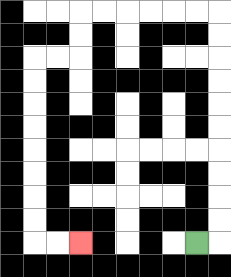{'start': '[8, 10]', 'end': '[3, 10]', 'path_directions': 'R,U,U,U,U,U,U,U,U,U,U,L,L,L,L,L,L,D,D,L,L,D,D,D,D,D,D,D,D,R,R', 'path_coordinates': '[[8, 10], [9, 10], [9, 9], [9, 8], [9, 7], [9, 6], [9, 5], [9, 4], [9, 3], [9, 2], [9, 1], [9, 0], [8, 0], [7, 0], [6, 0], [5, 0], [4, 0], [3, 0], [3, 1], [3, 2], [2, 2], [1, 2], [1, 3], [1, 4], [1, 5], [1, 6], [1, 7], [1, 8], [1, 9], [1, 10], [2, 10], [3, 10]]'}